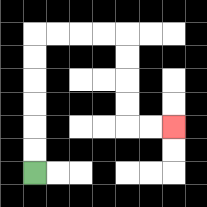{'start': '[1, 7]', 'end': '[7, 5]', 'path_directions': 'U,U,U,U,U,U,R,R,R,R,D,D,D,D,R,R', 'path_coordinates': '[[1, 7], [1, 6], [1, 5], [1, 4], [1, 3], [1, 2], [1, 1], [2, 1], [3, 1], [4, 1], [5, 1], [5, 2], [5, 3], [5, 4], [5, 5], [6, 5], [7, 5]]'}